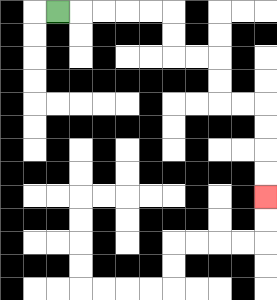{'start': '[2, 0]', 'end': '[11, 8]', 'path_directions': 'R,R,R,R,R,D,D,R,R,D,D,R,R,D,D,D,D', 'path_coordinates': '[[2, 0], [3, 0], [4, 0], [5, 0], [6, 0], [7, 0], [7, 1], [7, 2], [8, 2], [9, 2], [9, 3], [9, 4], [10, 4], [11, 4], [11, 5], [11, 6], [11, 7], [11, 8]]'}